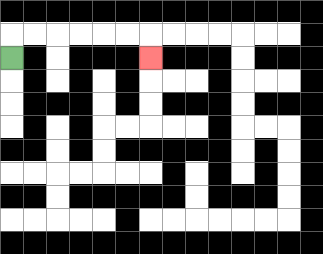{'start': '[0, 2]', 'end': '[6, 2]', 'path_directions': 'U,R,R,R,R,R,R,D', 'path_coordinates': '[[0, 2], [0, 1], [1, 1], [2, 1], [3, 1], [4, 1], [5, 1], [6, 1], [6, 2]]'}